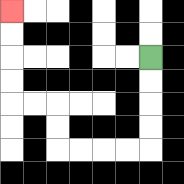{'start': '[6, 2]', 'end': '[0, 0]', 'path_directions': 'D,D,D,D,L,L,L,L,U,U,L,L,U,U,U,U', 'path_coordinates': '[[6, 2], [6, 3], [6, 4], [6, 5], [6, 6], [5, 6], [4, 6], [3, 6], [2, 6], [2, 5], [2, 4], [1, 4], [0, 4], [0, 3], [0, 2], [0, 1], [0, 0]]'}